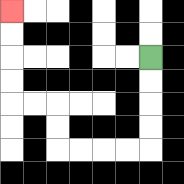{'start': '[6, 2]', 'end': '[0, 0]', 'path_directions': 'D,D,D,D,L,L,L,L,U,U,L,L,U,U,U,U', 'path_coordinates': '[[6, 2], [6, 3], [6, 4], [6, 5], [6, 6], [5, 6], [4, 6], [3, 6], [2, 6], [2, 5], [2, 4], [1, 4], [0, 4], [0, 3], [0, 2], [0, 1], [0, 0]]'}